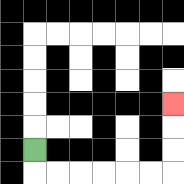{'start': '[1, 6]', 'end': '[7, 4]', 'path_directions': 'D,R,R,R,R,R,R,U,U,U', 'path_coordinates': '[[1, 6], [1, 7], [2, 7], [3, 7], [4, 7], [5, 7], [6, 7], [7, 7], [7, 6], [7, 5], [7, 4]]'}